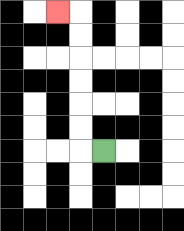{'start': '[4, 6]', 'end': '[2, 0]', 'path_directions': 'L,U,U,U,U,U,U,L', 'path_coordinates': '[[4, 6], [3, 6], [3, 5], [3, 4], [3, 3], [3, 2], [3, 1], [3, 0], [2, 0]]'}